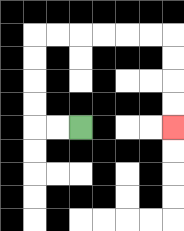{'start': '[3, 5]', 'end': '[7, 5]', 'path_directions': 'L,L,U,U,U,U,R,R,R,R,R,R,D,D,D,D', 'path_coordinates': '[[3, 5], [2, 5], [1, 5], [1, 4], [1, 3], [1, 2], [1, 1], [2, 1], [3, 1], [4, 1], [5, 1], [6, 1], [7, 1], [7, 2], [7, 3], [7, 4], [7, 5]]'}